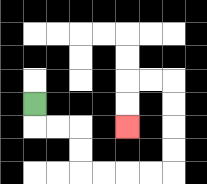{'start': '[1, 4]', 'end': '[5, 5]', 'path_directions': 'D,R,R,D,D,R,R,R,R,U,U,U,U,L,L,D,D', 'path_coordinates': '[[1, 4], [1, 5], [2, 5], [3, 5], [3, 6], [3, 7], [4, 7], [5, 7], [6, 7], [7, 7], [7, 6], [7, 5], [7, 4], [7, 3], [6, 3], [5, 3], [5, 4], [5, 5]]'}